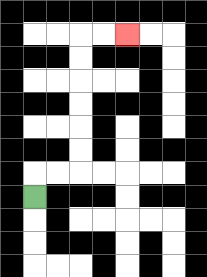{'start': '[1, 8]', 'end': '[5, 1]', 'path_directions': 'U,R,R,U,U,U,U,U,U,R,R', 'path_coordinates': '[[1, 8], [1, 7], [2, 7], [3, 7], [3, 6], [3, 5], [3, 4], [3, 3], [3, 2], [3, 1], [4, 1], [5, 1]]'}